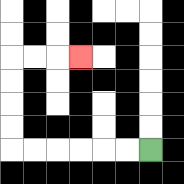{'start': '[6, 6]', 'end': '[3, 2]', 'path_directions': 'L,L,L,L,L,L,U,U,U,U,R,R,R', 'path_coordinates': '[[6, 6], [5, 6], [4, 6], [3, 6], [2, 6], [1, 6], [0, 6], [0, 5], [0, 4], [0, 3], [0, 2], [1, 2], [2, 2], [3, 2]]'}